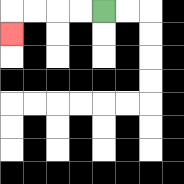{'start': '[4, 0]', 'end': '[0, 1]', 'path_directions': 'L,L,L,L,D', 'path_coordinates': '[[4, 0], [3, 0], [2, 0], [1, 0], [0, 0], [0, 1]]'}